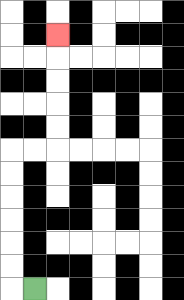{'start': '[1, 12]', 'end': '[2, 1]', 'path_directions': 'L,U,U,U,U,U,U,R,R,U,U,U,U,U', 'path_coordinates': '[[1, 12], [0, 12], [0, 11], [0, 10], [0, 9], [0, 8], [0, 7], [0, 6], [1, 6], [2, 6], [2, 5], [2, 4], [2, 3], [2, 2], [2, 1]]'}